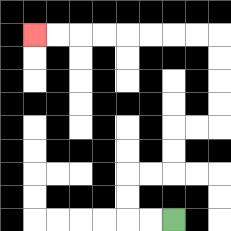{'start': '[7, 9]', 'end': '[1, 1]', 'path_directions': 'L,L,U,U,R,R,U,U,R,R,U,U,U,U,L,L,L,L,L,L,L,L', 'path_coordinates': '[[7, 9], [6, 9], [5, 9], [5, 8], [5, 7], [6, 7], [7, 7], [7, 6], [7, 5], [8, 5], [9, 5], [9, 4], [9, 3], [9, 2], [9, 1], [8, 1], [7, 1], [6, 1], [5, 1], [4, 1], [3, 1], [2, 1], [1, 1]]'}